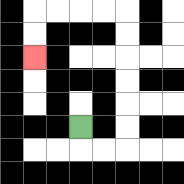{'start': '[3, 5]', 'end': '[1, 2]', 'path_directions': 'D,R,R,U,U,U,U,U,U,L,L,L,L,D,D', 'path_coordinates': '[[3, 5], [3, 6], [4, 6], [5, 6], [5, 5], [5, 4], [5, 3], [5, 2], [5, 1], [5, 0], [4, 0], [3, 0], [2, 0], [1, 0], [1, 1], [1, 2]]'}